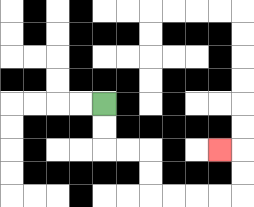{'start': '[4, 4]', 'end': '[9, 6]', 'path_directions': 'D,D,R,R,D,D,R,R,R,R,U,U,L', 'path_coordinates': '[[4, 4], [4, 5], [4, 6], [5, 6], [6, 6], [6, 7], [6, 8], [7, 8], [8, 8], [9, 8], [10, 8], [10, 7], [10, 6], [9, 6]]'}